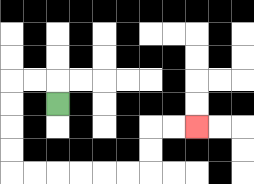{'start': '[2, 4]', 'end': '[8, 5]', 'path_directions': 'U,L,L,D,D,D,D,R,R,R,R,R,R,U,U,R,R', 'path_coordinates': '[[2, 4], [2, 3], [1, 3], [0, 3], [0, 4], [0, 5], [0, 6], [0, 7], [1, 7], [2, 7], [3, 7], [4, 7], [5, 7], [6, 7], [6, 6], [6, 5], [7, 5], [8, 5]]'}